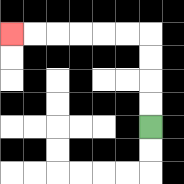{'start': '[6, 5]', 'end': '[0, 1]', 'path_directions': 'U,U,U,U,L,L,L,L,L,L', 'path_coordinates': '[[6, 5], [6, 4], [6, 3], [6, 2], [6, 1], [5, 1], [4, 1], [3, 1], [2, 1], [1, 1], [0, 1]]'}